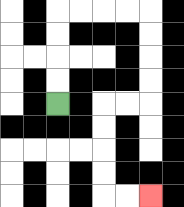{'start': '[2, 4]', 'end': '[6, 8]', 'path_directions': 'U,U,U,U,R,R,R,R,D,D,D,D,L,L,D,D,D,D,R,R', 'path_coordinates': '[[2, 4], [2, 3], [2, 2], [2, 1], [2, 0], [3, 0], [4, 0], [5, 0], [6, 0], [6, 1], [6, 2], [6, 3], [6, 4], [5, 4], [4, 4], [4, 5], [4, 6], [4, 7], [4, 8], [5, 8], [6, 8]]'}